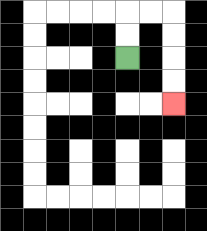{'start': '[5, 2]', 'end': '[7, 4]', 'path_directions': 'U,U,R,R,D,D,D,D', 'path_coordinates': '[[5, 2], [5, 1], [5, 0], [6, 0], [7, 0], [7, 1], [7, 2], [7, 3], [7, 4]]'}